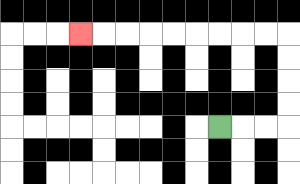{'start': '[9, 5]', 'end': '[3, 1]', 'path_directions': 'R,R,R,U,U,U,U,L,L,L,L,L,L,L,L,L', 'path_coordinates': '[[9, 5], [10, 5], [11, 5], [12, 5], [12, 4], [12, 3], [12, 2], [12, 1], [11, 1], [10, 1], [9, 1], [8, 1], [7, 1], [6, 1], [5, 1], [4, 1], [3, 1]]'}